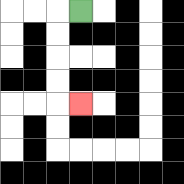{'start': '[3, 0]', 'end': '[3, 4]', 'path_directions': 'L,D,D,D,D,R', 'path_coordinates': '[[3, 0], [2, 0], [2, 1], [2, 2], [2, 3], [2, 4], [3, 4]]'}